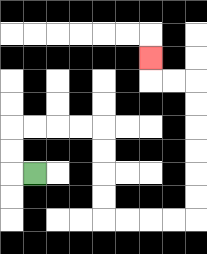{'start': '[1, 7]', 'end': '[6, 2]', 'path_directions': 'L,U,U,R,R,R,R,D,D,D,D,R,R,R,R,U,U,U,U,U,U,L,L,U', 'path_coordinates': '[[1, 7], [0, 7], [0, 6], [0, 5], [1, 5], [2, 5], [3, 5], [4, 5], [4, 6], [4, 7], [4, 8], [4, 9], [5, 9], [6, 9], [7, 9], [8, 9], [8, 8], [8, 7], [8, 6], [8, 5], [8, 4], [8, 3], [7, 3], [6, 3], [6, 2]]'}